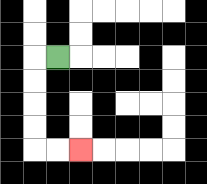{'start': '[2, 2]', 'end': '[3, 6]', 'path_directions': 'L,D,D,D,D,R,R', 'path_coordinates': '[[2, 2], [1, 2], [1, 3], [1, 4], [1, 5], [1, 6], [2, 6], [3, 6]]'}